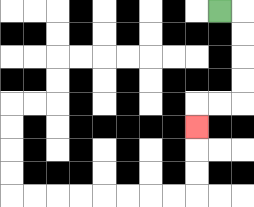{'start': '[9, 0]', 'end': '[8, 5]', 'path_directions': 'R,D,D,D,D,L,L,D', 'path_coordinates': '[[9, 0], [10, 0], [10, 1], [10, 2], [10, 3], [10, 4], [9, 4], [8, 4], [8, 5]]'}